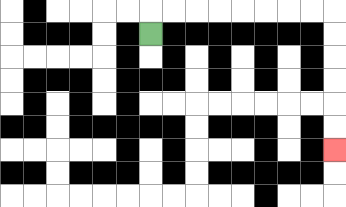{'start': '[6, 1]', 'end': '[14, 6]', 'path_directions': 'U,R,R,R,R,R,R,R,R,D,D,D,D,D,D', 'path_coordinates': '[[6, 1], [6, 0], [7, 0], [8, 0], [9, 0], [10, 0], [11, 0], [12, 0], [13, 0], [14, 0], [14, 1], [14, 2], [14, 3], [14, 4], [14, 5], [14, 6]]'}